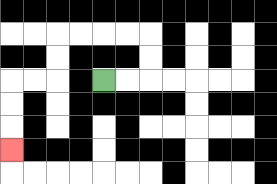{'start': '[4, 3]', 'end': '[0, 6]', 'path_directions': 'R,R,U,U,L,L,L,L,D,D,L,L,D,D,D', 'path_coordinates': '[[4, 3], [5, 3], [6, 3], [6, 2], [6, 1], [5, 1], [4, 1], [3, 1], [2, 1], [2, 2], [2, 3], [1, 3], [0, 3], [0, 4], [0, 5], [0, 6]]'}